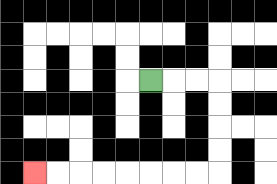{'start': '[6, 3]', 'end': '[1, 7]', 'path_directions': 'R,R,R,D,D,D,D,L,L,L,L,L,L,L,L', 'path_coordinates': '[[6, 3], [7, 3], [8, 3], [9, 3], [9, 4], [9, 5], [9, 6], [9, 7], [8, 7], [7, 7], [6, 7], [5, 7], [4, 7], [3, 7], [2, 7], [1, 7]]'}